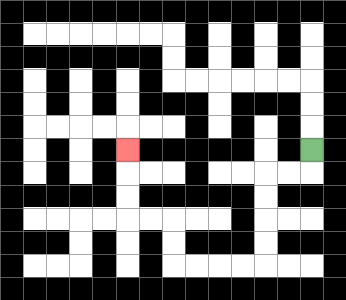{'start': '[13, 6]', 'end': '[5, 6]', 'path_directions': 'D,L,L,D,D,D,D,L,L,L,L,U,U,L,L,U,U,U', 'path_coordinates': '[[13, 6], [13, 7], [12, 7], [11, 7], [11, 8], [11, 9], [11, 10], [11, 11], [10, 11], [9, 11], [8, 11], [7, 11], [7, 10], [7, 9], [6, 9], [5, 9], [5, 8], [5, 7], [5, 6]]'}